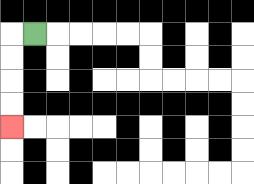{'start': '[1, 1]', 'end': '[0, 5]', 'path_directions': 'L,D,D,D,D', 'path_coordinates': '[[1, 1], [0, 1], [0, 2], [0, 3], [0, 4], [0, 5]]'}